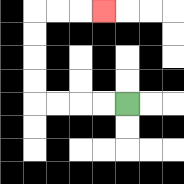{'start': '[5, 4]', 'end': '[4, 0]', 'path_directions': 'L,L,L,L,U,U,U,U,R,R,R', 'path_coordinates': '[[5, 4], [4, 4], [3, 4], [2, 4], [1, 4], [1, 3], [1, 2], [1, 1], [1, 0], [2, 0], [3, 0], [4, 0]]'}